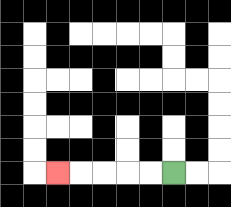{'start': '[7, 7]', 'end': '[2, 7]', 'path_directions': 'L,L,L,L,L', 'path_coordinates': '[[7, 7], [6, 7], [5, 7], [4, 7], [3, 7], [2, 7]]'}